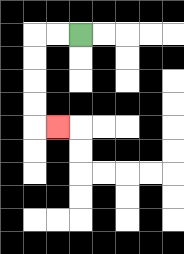{'start': '[3, 1]', 'end': '[2, 5]', 'path_directions': 'L,L,D,D,D,D,R', 'path_coordinates': '[[3, 1], [2, 1], [1, 1], [1, 2], [1, 3], [1, 4], [1, 5], [2, 5]]'}